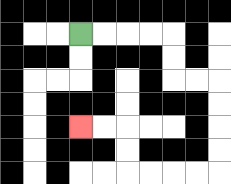{'start': '[3, 1]', 'end': '[3, 5]', 'path_directions': 'R,R,R,R,D,D,R,R,D,D,D,D,L,L,L,L,U,U,L,L', 'path_coordinates': '[[3, 1], [4, 1], [5, 1], [6, 1], [7, 1], [7, 2], [7, 3], [8, 3], [9, 3], [9, 4], [9, 5], [9, 6], [9, 7], [8, 7], [7, 7], [6, 7], [5, 7], [5, 6], [5, 5], [4, 5], [3, 5]]'}